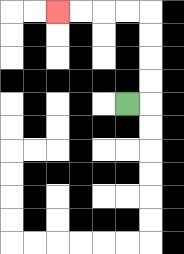{'start': '[5, 4]', 'end': '[2, 0]', 'path_directions': 'R,U,U,U,U,L,L,L,L', 'path_coordinates': '[[5, 4], [6, 4], [6, 3], [6, 2], [6, 1], [6, 0], [5, 0], [4, 0], [3, 0], [2, 0]]'}